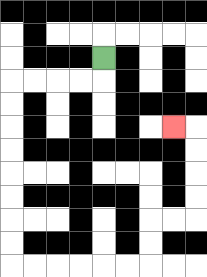{'start': '[4, 2]', 'end': '[7, 5]', 'path_directions': 'D,L,L,L,L,D,D,D,D,D,D,D,D,R,R,R,R,R,R,U,U,R,R,U,U,U,U,L', 'path_coordinates': '[[4, 2], [4, 3], [3, 3], [2, 3], [1, 3], [0, 3], [0, 4], [0, 5], [0, 6], [0, 7], [0, 8], [0, 9], [0, 10], [0, 11], [1, 11], [2, 11], [3, 11], [4, 11], [5, 11], [6, 11], [6, 10], [6, 9], [7, 9], [8, 9], [8, 8], [8, 7], [8, 6], [8, 5], [7, 5]]'}